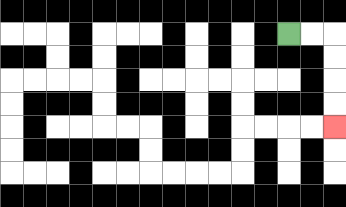{'start': '[12, 1]', 'end': '[14, 5]', 'path_directions': 'R,R,D,D,D,D', 'path_coordinates': '[[12, 1], [13, 1], [14, 1], [14, 2], [14, 3], [14, 4], [14, 5]]'}